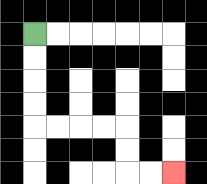{'start': '[1, 1]', 'end': '[7, 7]', 'path_directions': 'D,D,D,D,R,R,R,R,D,D,R,R', 'path_coordinates': '[[1, 1], [1, 2], [1, 3], [1, 4], [1, 5], [2, 5], [3, 5], [4, 5], [5, 5], [5, 6], [5, 7], [6, 7], [7, 7]]'}